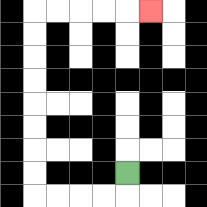{'start': '[5, 7]', 'end': '[6, 0]', 'path_directions': 'D,L,L,L,L,U,U,U,U,U,U,U,U,R,R,R,R,R', 'path_coordinates': '[[5, 7], [5, 8], [4, 8], [3, 8], [2, 8], [1, 8], [1, 7], [1, 6], [1, 5], [1, 4], [1, 3], [1, 2], [1, 1], [1, 0], [2, 0], [3, 0], [4, 0], [5, 0], [6, 0]]'}